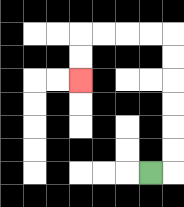{'start': '[6, 7]', 'end': '[3, 3]', 'path_directions': 'R,U,U,U,U,U,U,L,L,L,L,D,D', 'path_coordinates': '[[6, 7], [7, 7], [7, 6], [7, 5], [7, 4], [7, 3], [7, 2], [7, 1], [6, 1], [5, 1], [4, 1], [3, 1], [3, 2], [3, 3]]'}